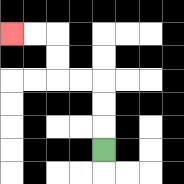{'start': '[4, 6]', 'end': '[0, 1]', 'path_directions': 'U,U,U,L,L,U,U,L,L', 'path_coordinates': '[[4, 6], [4, 5], [4, 4], [4, 3], [3, 3], [2, 3], [2, 2], [2, 1], [1, 1], [0, 1]]'}